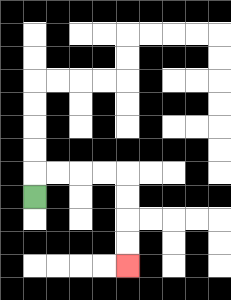{'start': '[1, 8]', 'end': '[5, 11]', 'path_directions': 'U,R,R,R,R,D,D,D,D', 'path_coordinates': '[[1, 8], [1, 7], [2, 7], [3, 7], [4, 7], [5, 7], [5, 8], [5, 9], [5, 10], [5, 11]]'}